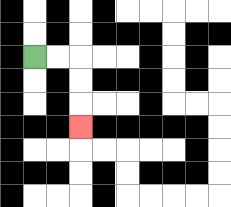{'start': '[1, 2]', 'end': '[3, 5]', 'path_directions': 'R,R,D,D,D', 'path_coordinates': '[[1, 2], [2, 2], [3, 2], [3, 3], [3, 4], [3, 5]]'}